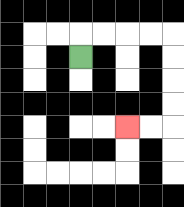{'start': '[3, 2]', 'end': '[5, 5]', 'path_directions': 'U,R,R,R,R,D,D,D,D,L,L', 'path_coordinates': '[[3, 2], [3, 1], [4, 1], [5, 1], [6, 1], [7, 1], [7, 2], [7, 3], [7, 4], [7, 5], [6, 5], [5, 5]]'}